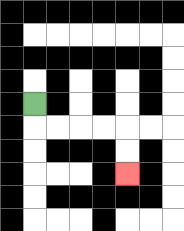{'start': '[1, 4]', 'end': '[5, 7]', 'path_directions': 'D,R,R,R,R,D,D', 'path_coordinates': '[[1, 4], [1, 5], [2, 5], [3, 5], [4, 5], [5, 5], [5, 6], [5, 7]]'}